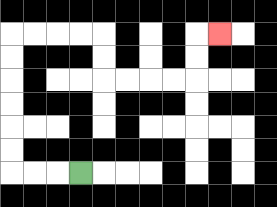{'start': '[3, 7]', 'end': '[9, 1]', 'path_directions': 'L,L,L,U,U,U,U,U,U,R,R,R,R,D,D,R,R,R,R,U,U,R', 'path_coordinates': '[[3, 7], [2, 7], [1, 7], [0, 7], [0, 6], [0, 5], [0, 4], [0, 3], [0, 2], [0, 1], [1, 1], [2, 1], [3, 1], [4, 1], [4, 2], [4, 3], [5, 3], [6, 3], [7, 3], [8, 3], [8, 2], [8, 1], [9, 1]]'}